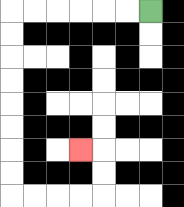{'start': '[6, 0]', 'end': '[3, 6]', 'path_directions': 'L,L,L,L,L,L,D,D,D,D,D,D,D,D,R,R,R,R,U,U,L', 'path_coordinates': '[[6, 0], [5, 0], [4, 0], [3, 0], [2, 0], [1, 0], [0, 0], [0, 1], [0, 2], [0, 3], [0, 4], [0, 5], [0, 6], [0, 7], [0, 8], [1, 8], [2, 8], [3, 8], [4, 8], [4, 7], [4, 6], [3, 6]]'}